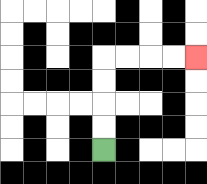{'start': '[4, 6]', 'end': '[8, 2]', 'path_directions': 'U,U,U,U,R,R,R,R', 'path_coordinates': '[[4, 6], [4, 5], [4, 4], [4, 3], [4, 2], [5, 2], [6, 2], [7, 2], [8, 2]]'}